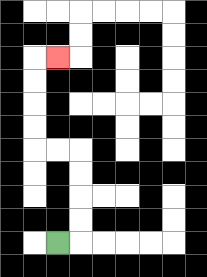{'start': '[2, 10]', 'end': '[2, 2]', 'path_directions': 'R,U,U,U,U,L,L,U,U,U,U,R', 'path_coordinates': '[[2, 10], [3, 10], [3, 9], [3, 8], [3, 7], [3, 6], [2, 6], [1, 6], [1, 5], [1, 4], [1, 3], [1, 2], [2, 2]]'}